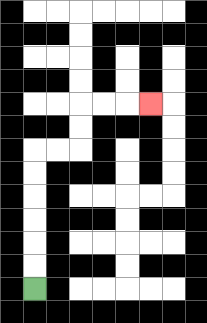{'start': '[1, 12]', 'end': '[6, 4]', 'path_directions': 'U,U,U,U,U,U,R,R,U,U,R,R,R', 'path_coordinates': '[[1, 12], [1, 11], [1, 10], [1, 9], [1, 8], [1, 7], [1, 6], [2, 6], [3, 6], [3, 5], [3, 4], [4, 4], [5, 4], [6, 4]]'}